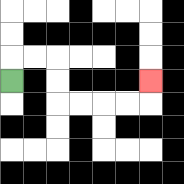{'start': '[0, 3]', 'end': '[6, 3]', 'path_directions': 'U,R,R,D,D,R,R,R,R,U', 'path_coordinates': '[[0, 3], [0, 2], [1, 2], [2, 2], [2, 3], [2, 4], [3, 4], [4, 4], [5, 4], [6, 4], [6, 3]]'}